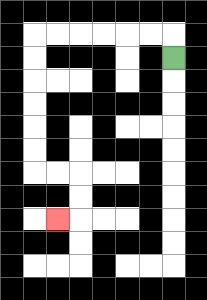{'start': '[7, 2]', 'end': '[2, 9]', 'path_directions': 'U,L,L,L,L,L,L,D,D,D,D,D,D,R,R,D,D,L', 'path_coordinates': '[[7, 2], [7, 1], [6, 1], [5, 1], [4, 1], [3, 1], [2, 1], [1, 1], [1, 2], [1, 3], [1, 4], [1, 5], [1, 6], [1, 7], [2, 7], [3, 7], [3, 8], [3, 9], [2, 9]]'}